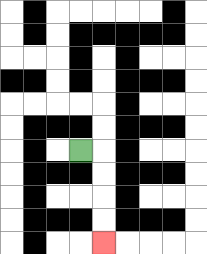{'start': '[3, 6]', 'end': '[4, 10]', 'path_directions': 'R,D,D,D,D', 'path_coordinates': '[[3, 6], [4, 6], [4, 7], [4, 8], [4, 9], [4, 10]]'}